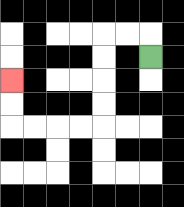{'start': '[6, 2]', 'end': '[0, 3]', 'path_directions': 'U,L,L,D,D,D,D,L,L,L,L,U,U', 'path_coordinates': '[[6, 2], [6, 1], [5, 1], [4, 1], [4, 2], [4, 3], [4, 4], [4, 5], [3, 5], [2, 5], [1, 5], [0, 5], [0, 4], [0, 3]]'}